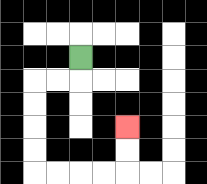{'start': '[3, 2]', 'end': '[5, 5]', 'path_directions': 'D,L,L,D,D,D,D,R,R,R,R,U,U', 'path_coordinates': '[[3, 2], [3, 3], [2, 3], [1, 3], [1, 4], [1, 5], [1, 6], [1, 7], [2, 7], [3, 7], [4, 7], [5, 7], [5, 6], [5, 5]]'}